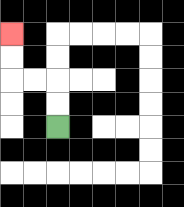{'start': '[2, 5]', 'end': '[0, 1]', 'path_directions': 'U,U,L,L,U,U', 'path_coordinates': '[[2, 5], [2, 4], [2, 3], [1, 3], [0, 3], [0, 2], [0, 1]]'}